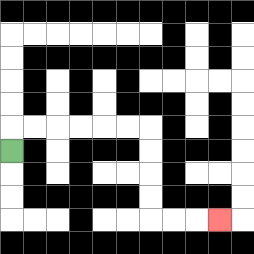{'start': '[0, 6]', 'end': '[9, 9]', 'path_directions': 'U,R,R,R,R,R,R,D,D,D,D,R,R,R', 'path_coordinates': '[[0, 6], [0, 5], [1, 5], [2, 5], [3, 5], [4, 5], [5, 5], [6, 5], [6, 6], [6, 7], [6, 8], [6, 9], [7, 9], [8, 9], [9, 9]]'}